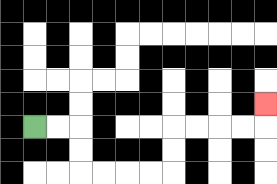{'start': '[1, 5]', 'end': '[11, 4]', 'path_directions': 'R,R,D,D,R,R,R,R,U,U,R,R,R,R,U', 'path_coordinates': '[[1, 5], [2, 5], [3, 5], [3, 6], [3, 7], [4, 7], [5, 7], [6, 7], [7, 7], [7, 6], [7, 5], [8, 5], [9, 5], [10, 5], [11, 5], [11, 4]]'}